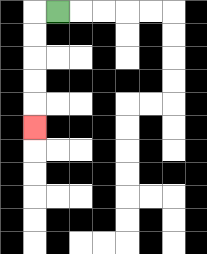{'start': '[2, 0]', 'end': '[1, 5]', 'path_directions': 'L,D,D,D,D,D', 'path_coordinates': '[[2, 0], [1, 0], [1, 1], [1, 2], [1, 3], [1, 4], [1, 5]]'}